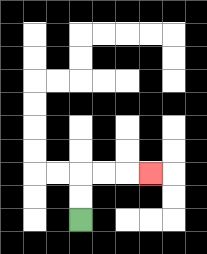{'start': '[3, 9]', 'end': '[6, 7]', 'path_directions': 'U,U,R,R,R', 'path_coordinates': '[[3, 9], [3, 8], [3, 7], [4, 7], [5, 7], [6, 7]]'}